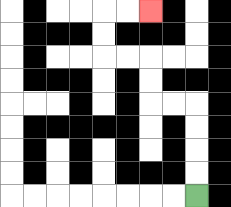{'start': '[8, 8]', 'end': '[6, 0]', 'path_directions': 'U,U,U,U,L,L,U,U,L,L,U,U,R,R', 'path_coordinates': '[[8, 8], [8, 7], [8, 6], [8, 5], [8, 4], [7, 4], [6, 4], [6, 3], [6, 2], [5, 2], [4, 2], [4, 1], [4, 0], [5, 0], [6, 0]]'}